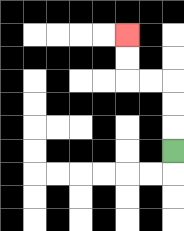{'start': '[7, 6]', 'end': '[5, 1]', 'path_directions': 'U,U,U,L,L,U,U', 'path_coordinates': '[[7, 6], [7, 5], [7, 4], [7, 3], [6, 3], [5, 3], [5, 2], [5, 1]]'}